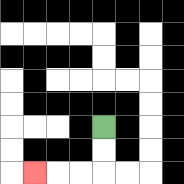{'start': '[4, 5]', 'end': '[1, 7]', 'path_directions': 'D,D,L,L,L', 'path_coordinates': '[[4, 5], [4, 6], [4, 7], [3, 7], [2, 7], [1, 7]]'}